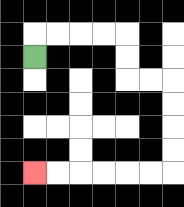{'start': '[1, 2]', 'end': '[1, 7]', 'path_directions': 'U,R,R,R,R,D,D,R,R,D,D,D,D,L,L,L,L,L,L', 'path_coordinates': '[[1, 2], [1, 1], [2, 1], [3, 1], [4, 1], [5, 1], [5, 2], [5, 3], [6, 3], [7, 3], [7, 4], [7, 5], [7, 6], [7, 7], [6, 7], [5, 7], [4, 7], [3, 7], [2, 7], [1, 7]]'}